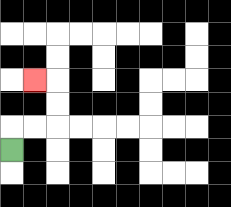{'start': '[0, 6]', 'end': '[1, 3]', 'path_directions': 'U,R,R,U,U,L', 'path_coordinates': '[[0, 6], [0, 5], [1, 5], [2, 5], [2, 4], [2, 3], [1, 3]]'}